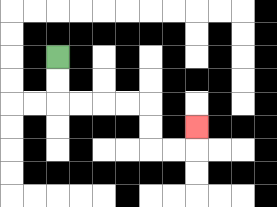{'start': '[2, 2]', 'end': '[8, 5]', 'path_directions': 'D,D,R,R,R,R,D,D,R,R,U', 'path_coordinates': '[[2, 2], [2, 3], [2, 4], [3, 4], [4, 4], [5, 4], [6, 4], [6, 5], [6, 6], [7, 6], [8, 6], [8, 5]]'}